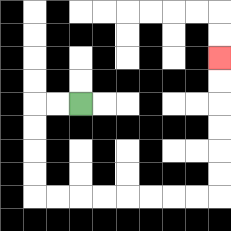{'start': '[3, 4]', 'end': '[9, 2]', 'path_directions': 'L,L,D,D,D,D,R,R,R,R,R,R,R,R,U,U,U,U,U,U', 'path_coordinates': '[[3, 4], [2, 4], [1, 4], [1, 5], [1, 6], [1, 7], [1, 8], [2, 8], [3, 8], [4, 8], [5, 8], [6, 8], [7, 8], [8, 8], [9, 8], [9, 7], [9, 6], [9, 5], [9, 4], [9, 3], [9, 2]]'}